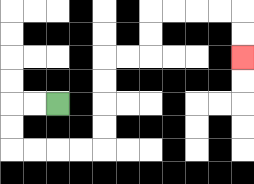{'start': '[2, 4]', 'end': '[10, 2]', 'path_directions': 'L,L,D,D,R,R,R,R,U,U,U,U,R,R,U,U,R,R,R,R,D,D', 'path_coordinates': '[[2, 4], [1, 4], [0, 4], [0, 5], [0, 6], [1, 6], [2, 6], [3, 6], [4, 6], [4, 5], [4, 4], [4, 3], [4, 2], [5, 2], [6, 2], [6, 1], [6, 0], [7, 0], [8, 0], [9, 0], [10, 0], [10, 1], [10, 2]]'}